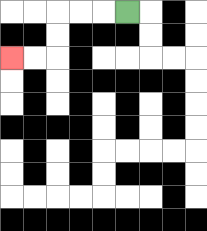{'start': '[5, 0]', 'end': '[0, 2]', 'path_directions': 'L,L,L,D,D,L,L', 'path_coordinates': '[[5, 0], [4, 0], [3, 0], [2, 0], [2, 1], [2, 2], [1, 2], [0, 2]]'}